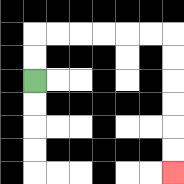{'start': '[1, 3]', 'end': '[7, 7]', 'path_directions': 'U,U,R,R,R,R,R,R,D,D,D,D,D,D', 'path_coordinates': '[[1, 3], [1, 2], [1, 1], [2, 1], [3, 1], [4, 1], [5, 1], [6, 1], [7, 1], [7, 2], [7, 3], [7, 4], [7, 5], [7, 6], [7, 7]]'}